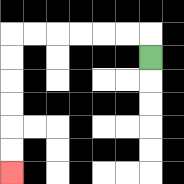{'start': '[6, 2]', 'end': '[0, 7]', 'path_directions': 'U,L,L,L,L,L,L,D,D,D,D,D,D', 'path_coordinates': '[[6, 2], [6, 1], [5, 1], [4, 1], [3, 1], [2, 1], [1, 1], [0, 1], [0, 2], [0, 3], [0, 4], [0, 5], [0, 6], [0, 7]]'}